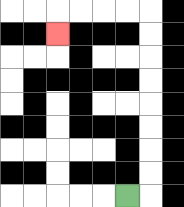{'start': '[5, 8]', 'end': '[2, 1]', 'path_directions': 'R,U,U,U,U,U,U,U,U,L,L,L,L,D', 'path_coordinates': '[[5, 8], [6, 8], [6, 7], [6, 6], [6, 5], [6, 4], [6, 3], [6, 2], [6, 1], [6, 0], [5, 0], [4, 0], [3, 0], [2, 0], [2, 1]]'}